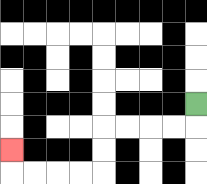{'start': '[8, 4]', 'end': '[0, 6]', 'path_directions': 'D,L,L,L,L,D,D,L,L,L,L,U', 'path_coordinates': '[[8, 4], [8, 5], [7, 5], [6, 5], [5, 5], [4, 5], [4, 6], [4, 7], [3, 7], [2, 7], [1, 7], [0, 7], [0, 6]]'}